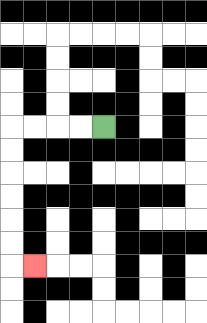{'start': '[4, 5]', 'end': '[1, 11]', 'path_directions': 'L,L,L,L,D,D,D,D,D,D,R', 'path_coordinates': '[[4, 5], [3, 5], [2, 5], [1, 5], [0, 5], [0, 6], [0, 7], [0, 8], [0, 9], [0, 10], [0, 11], [1, 11]]'}